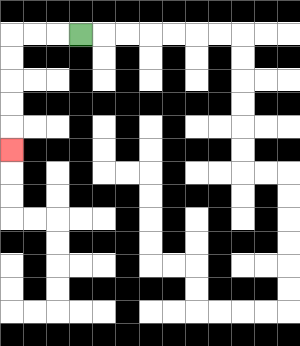{'start': '[3, 1]', 'end': '[0, 6]', 'path_directions': 'L,L,L,D,D,D,D,D', 'path_coordinates': '[[3, 1], [2, 1], [1, 1], [0, 1], [0, 2], [0, 3], [0, 4], [0, 5], [0, 6]]'}